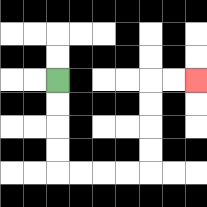{'start': '[2, 3]', 'end': '[8, 3]', 'path_directions': 'D,D,D,D,R,R,R,R,U,U,U,U,R,R', 'path_coordinates': '[[2, 3], [2, 4], [2, 5], [2, 6], [2, 7], [3, 7], [4, 7], [5, 7], [6, 7], [6, 6], [6, 5], [6, 4], [6, 3], [7, 3], [8, 3]]'}